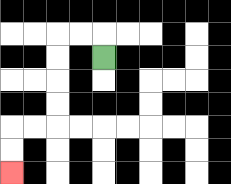{'start': '[4, 2]', 'end': '[0, 7]', 'path_directions': 'U,L,L,D,D,D,D,L,L,D,D', 'path_coordinates': '[[4, 2], [4, 1], [3, 1], [2, 1], [2, 2], [2, 3], [2, 4], [2, 5], [1, 5], [0, 5], [0, 6], [0, 7]]'}